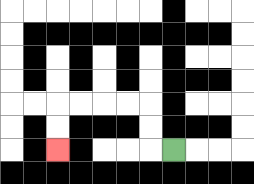{'start': '[7, 6]', 'end': '[2, 6]', 'path_directions': 'L,U,U,L,L,L,L,D,D', 'path_coordinates': '[[7, 6], [6, 6], [6, 5], [6, 4], [5, 4], [4, 4], [3, 4], [2, 4], [2, 5], [2, 6]]'}